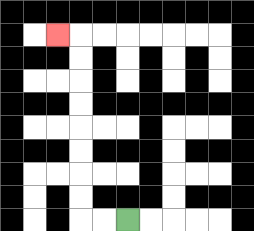{'start': '[5, 9]', 'end': '[2, 1]', 'path_directions': 'L,L,U,U,U,U,U,U,U,U,L', 'path_coordinates': '[[5, 9], [4, 9], [3, 9], [3, 8], [3, 7], [3, 6], [3, 5], [3, 4], [3, 3], [3, 2], [3, 1], [2, 1]]'}